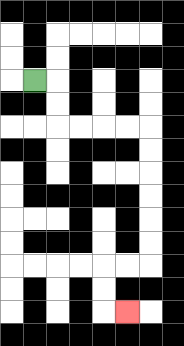{'start': '[1, 3]', 'end': '[5, 13]', 'path_directions': 'R,D,D,R,R,R,R,D,D,D,D,D,D,L,L,D,D,R', 'path_coordinates': '[[1, 3], [2, 3], [2, 4], [2, 5], [3, 5], [4, 5], [5, 5], [6, 5], [6, 6], [6, 7], [6, 8], [6, 9], [6, 10], [6, 11], [5, 11], [4, 11], [4, 12], [4, 13], [5, 13]]'}